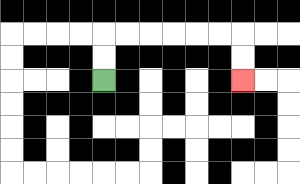{'start': '[4, 3]', 'end': '[10, 3]', 'path_directions': 'U,U,R,R,R,R,R,R,D,D', 'path_coordinates': '[[4, 3], [4, 2], [4, 1], [5, 1], [6, 1], [7, 1], [8, 1], [9, 1], [10, 1], [10, 2], [10, 3]]'}